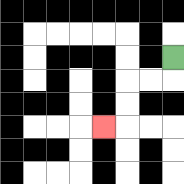{'start': '[7, 2]', 'end': '[4, 5]', 'path_directions': 'D,L,L,D,D,L', 'path_coordinates': '[[7, 2], [7, 3], [6, 3], [5, 3], [5, 4], [5, 5], [4, 5]]'}